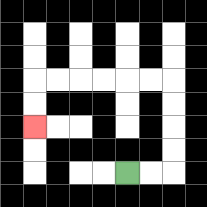{'start': '[5, 7]', 'end': '[1, 5]', 'path_directions': 'R,R,U,U,U,U,L,L,L,L,L,L,D,D', 'path_coordinates': '[[5, 7], [6, 7], [7, 7], [7, 6], [7, 5], [7, 4], [7, 3], [6, 3], [5, 3], [4, 3], [3, 3], [2, 3], [1, 3], [1, 4], [1, 5]]'}